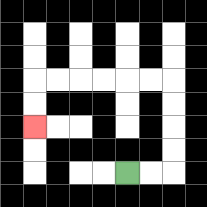{'start': '[5, 7]', 'end': '[1, 5]', 'path_directions': 'R,R,U,U,U,U,L,L,L,L,L,L,D,D', 'path_coordinates': '[[5, 7], [6, 7], [7, 7], [7, 6], [7, 5], [7, 4], [7, 3], [6, 3], [5, 3], [4, 3], [3, 3], [2, 3], [1, 3], [1, 4], [1, 5]]'}